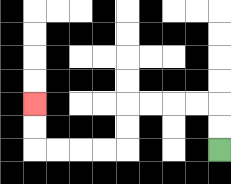{'start': '[9, 6]', 'end': '[1, 4]', 'path_directions': 'U,U,L,L,L,L,D,D,L,L,L,L,U,U', 'path_coordinates': '[[9, 6], [9, 5], [9, 4], [8, 4], [7, 4], [6, 4], [5, 4], [5, 5], [5, 6], [4, 6], [3, 6], [2, 6], [1, 6], [1, 5], [1, 4]]'}